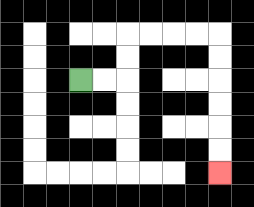{'start': '[3, 3]', 'end': '[9, 7]', 'path_directions': 'R,R,U,U,R,R,R,R,D,D,D,D,D,D', 'path_coordinates': '[[3, 3], [4, 3], [5, 3], [5, 2], [5, 1], [6, 1], [7, 1], [8, 1], [9, 1], [9, 2], [9, 3], [9, 4], [9, 5], [9, 6], [9, 7]]'}